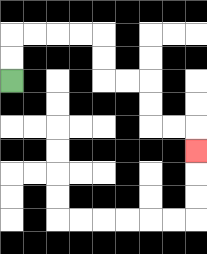{'start': '[0, 3]', 'end': '[8, 6]', 'path_directions': 'U,U,R,R,R,R,D,D,R,R,D,D,R,R,D', 'path_coordinates': '[[0, 3], [0, 2], [0, 1], [1, 1], [2, 1], [3, 1], [4, 1], [4, 2], [4, 3], [5, 3], [6, 3], [6, 4], [6, 5], [7, 5], [8, 5], [8, 6]]'}